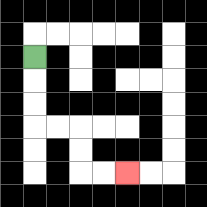{'start': '[1, 2]', 'end': '[5, 7]', 'path_directions': 'D,D,D,R,R,D,D,R,R', 'path_coordinates': '[[1, 2], [1, 3], [1, 4], [1, 5], [2, 5], [3, 5], [3, 6], [3, 7], [4, 7], [5, 7]]'}